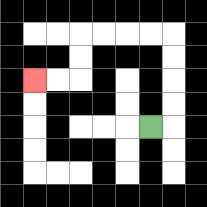{'start': '[6, 5]', 'end': '[1, 3]', 'path_directions': 'R,U,U,U,U,L,L,L,L,D,D,L,L', 'path_coordinates': '[[6, 5], [7, 5], [7, 4], [7, 3], [7, 2], [7, 1], [6, 1], [5, 1], [4, 1], [3, 1], [3, 2], [3, 3], [2, 3], [1, 3]]'}